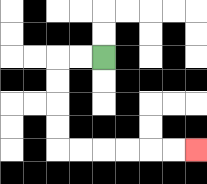{'start': '[4, 2]', 'end': '[8, 6]', 'path_directions': 'L,L,D,D,D,D,R,R,R,R,R,R', 'path_coordinates': '[[4, 2], [3, 2], [2, 2], [2, 3], [2, 4], [2, 5], [2, 6], [3, 6], [4, 6], [5, 6], [6, 6], [7, 6], [8, 6]]'}